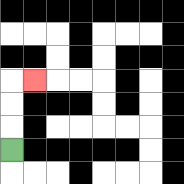{'start': '[0, 6]', 'end': '[1, 3]', 'path_directions': 'U,U,U,R', 'path_coordinates': '[[0, 6], [0, 5], [0, 4], [0, 3], [1, 3]]'}